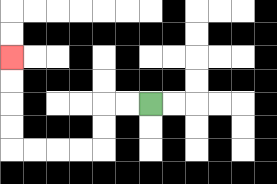{'start': '[6, 4]', 'end': '[0, 2]', 'path_directions': 'L,L,D,D,L,L,L,L,U,U,U,U', 'path_coordinates': '[[6, 4], [5, 4], [4, 4], [4, 5], [4, 6], [3, 6], [2, 6], [1, 6], [0, 6], [0, 5], [0, 4], [0, 3], [0, 2]]'}